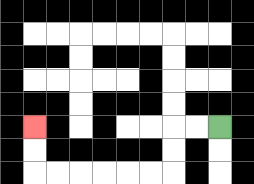{'start': '[9, 5]', 'end': '[1, 5]', 'path_directions': 'L,L,D,D,L,L,L,L,L,L,U,U', 'path_coordinates': '[[9, 5], [8, 5], [7, 5], [7, 6], [7, 7], [6, 7], [5, 7], [4, 7], [3, 7], [2, 7], [1, 7], [1, 6], [1, 5]]'}